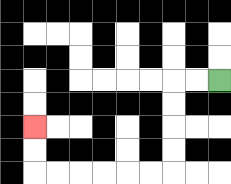{'start': '[9, 3]', 'end': '[1, 5]', 'path_directions': 'L,L,D,D,D,D,L,L,L,L,L,L,U,U', 'path_coordinates': '[[9, 3], [8, 3], [7, 3], [7, 4], [7, 5], [7, 6], [7, 7], [6, 7], [5, 7], [4, 7], [3, 7], [2, 7], [1, 7], [1, 6], [1, 5]]'}